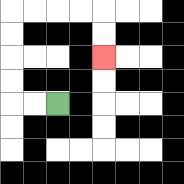{'start': '[2, 4]', 'end': '[4, 2]', 'path_directions': 'L,L,U,U,U,U,R,R,R,R,D,D', 'path_coordinates': '[[2, 4], [1, 4], [0, 4], [0, 3], [0, 2], [0, 1], [0, 0], [1, 0], [2, 0], [3, 0], [4, 0], [4, 1], [4, 2]]'}